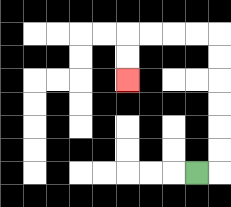{'start': '[8, 7]', 'end': '[5, 3]', 'path_directions': 'R,U,U,U,U,U,U,L,L,L,L,D,D', 'path_coordinates': '[[8, 7], [9, 7], [9, 6], [9, 5], [9, 4], [9, 3], [9, 2], [9, 1], [8, 1], [7, 1], [6, 1], [5, 1], [5, 2], [5, 3]]'}